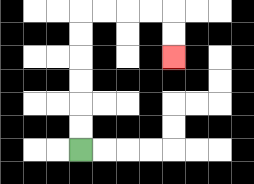{'start': '[3, 6]', 'end': '[7, 2]', 'path_directions': 'U,U,U,U,U,U,R,R,R,R,D,D', 'path_coordinates': '[[3, 6], [3, 5], [3, 4], [3, 3], [3, 2], [3, 1], [3, 0], [4, 0], [5, 0], [6, 0], [7, 0], [7, 1], [7, 2]]'}